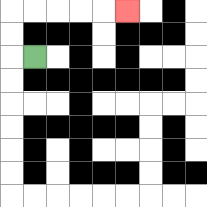{'start': '[1, 2]', 'end': '[5, 0]', 'path_directions': 'L,U,U,R,R,R,R,R', 'path_coordinates': '[[1, 2], [0, 2], [0, 1], [0, 0], [1, 0], [2, 0], [3, 0], [4, 0], [5, 0]]'}